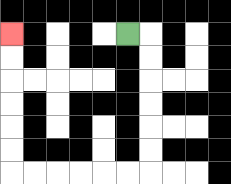{'start': '[5, 1]', 'end': '[0, 1]', 'path_directions': 'R,D,D,D,D,D,D,L,L,L,L,L,L,U,U,U,U,U,U', 'path_coordinates': '[[5, 1], [6, 1], [6, 2], [6, 3], [6, 4], [6, 5], [6, 6], [6, 7], [5, 7], [4, 7], [3, 7], [2, 7], [1, 7], [0, 7], [0, 6], [0, 5], [0, 4], [0, 3], [0, 2], [0, 1]]'}